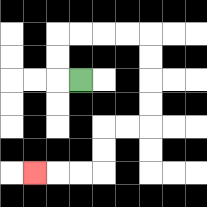{'start': '[3, 3]', 'end': '[1, 7]', 'path_directions': 'L,U,U,R,R,R,R,D,D,D,D,L,L,D,D,L,L,L', 'path_coordinates': '[[3, 3], [2, 3], [2, 2], [2, 1], [3, 1], [4, 1], [5, 1], [6, 1], [6, 2], [6, 3], [6, 4], [6, 5], [5, 5], [4, 5], [4, 6], [4, 7], [3, 7], [2, 7], [1, 7]]'}